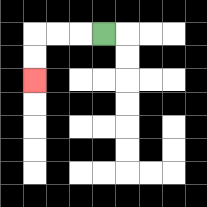{'start': '[4, 1]', 'end': '[1, 3]', 'path_directions': 'L,L,L,D,D', 'path_coordinates': '[[4, 1], [3, 1], [2, 1], [1, 1], [1, 2], [1, 3]]'}